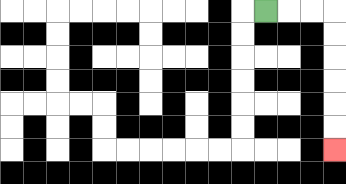{'start': '[11, 0]', 'end': '[14, 6]', 'path_directions': 'R,R,R,D,D,D,D,D,D', 'path_coordinates': '[[11, 0], [12, 0], [13, 0], [14, 0], [14, 1], [14, 2], [14, 3], [14, 4], [14, 5], [14, 6]]'}